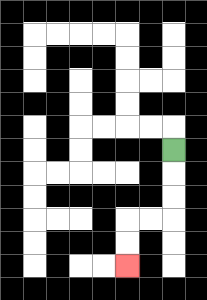{'start': '[7, 6]', 'end': '[5, 11]', 'path_directions': 'D,D,D,L,L,D,D', 'path_coordinates': '[[7, 6], [7, 7], [7, 8], [7, 9], [6, 9], [5, 9], [5, 10], [5, 11]]'}